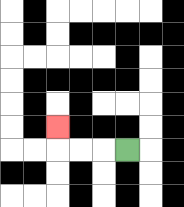{'start': '[5, 6]', 'end': '[2, 5]', 'path_directions': 'L,L,L,U', 'path_coordinates': '[[5, 6], [4, 6], [3, 6], [2, 6], [2, 5]]'}